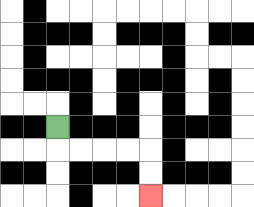{'start': '[2, 5]', 'end': '[6, 8]', 'path_directions': 'D,R,R,R,R,D,D', 'path_coordinates': '[[2, 5], [2, 6], [3, 6], [4, 6], [5, 6], [6, 6], [6, 7], [6, 8]]'}